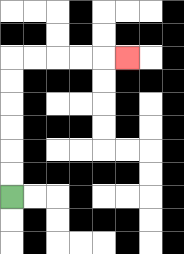{'start': '[0, 8]', 'end': '[5, 2]', 'path_directions': 'U,U,U,U,U,U,R,R,R,R,R', 'path_coordinates': '[[0, 8], [0, 7], [0, 6], [0, 5], [0, 4], [0, 3], [0, 2], [1, 2], [2, 2], [3, 2], [4, 2], [5, 2]]'}